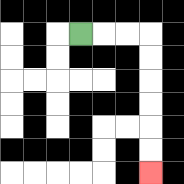{'start': '[3, 1]', 'end': '[6, 7]', 'path_directions': 'R,R,R,D,D,D,D,D,D', 'path_coordinates': '[[3, 1], [4, 1], [5, 1], [6, 1], [6, 2], [6, 3], [6, 4], [6, 5], [6, 6], [6, 7]]'}